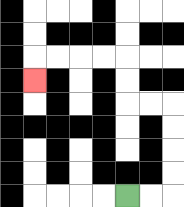{'start': '[5, 8]', 'end': '[1, 3]', 'path_directions': 'R,R,U,U,U,U,L,L,U,U,L,L,L,L,D', 'path_coordinates': '[[5, 8], [6, 8], [7, 8], [7, 7], [7, 6], [7, 5], [7, 4], [6, 4], [5, 4], [5, 3], [5, 2], [4, 2], [3, 2], [2, 2], [1, 2], [1, 3]]'}